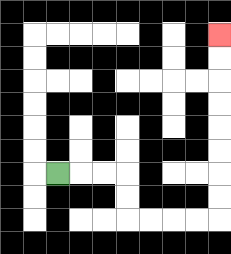{'start': '[2, 7]', 'end': '[9, 1]', 'path_directions': 'R,R,R,D,D,R,R,R,R,U,U,U,U,U,U,U,U', 'path_coordinates': '[[2, 7], [3, 7], [4, 7], [5, 7], [5, 8], [5, 9], [6, 9], [7, 9], [8, 9], [9, 9], [9, 8], [9, 7], [9, 6], [9, 5], [9, 4], [9, 3], [9, 2], [9, 1]]'}